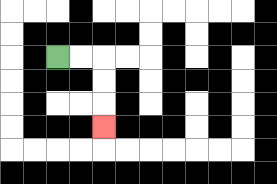{'start': '[2, 2]', 'end': '[4, 5]', 'path_directions': 'R,R,D,D,D', 'path_coordinates': '[[2, 2], [3, 2], [4, 2], [4, 3], [4, 4], [4, 5]]'}